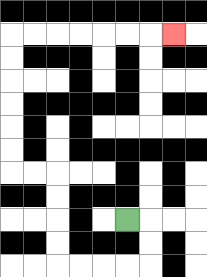{'start': '[5, 9]', 'end': '[7, 1]', 'path_directions': 'R,D,D,L,L,L,L,U,U,U,U,L,L,U,U,U,U,U,U,R,R,R,R,R,R,R', 'path_coordinates': '[[5, 9], [6, 9], [6, 10], [6, 11], [5, 11], [4, 11], [3, 11], [2, 11], [2, 10], [2, 9], [2, 8], [2, 7], [1, 7], [0, 7], [0, 6], [0, 5], [0, 4], [0, 3], [0, 2], [0, 1], [1, 1], [2, 1], [3, 1], [4, 1], [5, 1], [6, 1], [7, 1]]'}